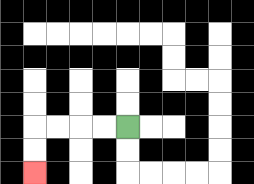{'start': '[5, 5]', 'end': '[1, 7]', 'path_directions': 'L,L,L,L,D,D', 'path_coordinates': '[[5, 5], [4, 5], [3, 5], [2, 5], [1, 5], [1, 6], [1, 7]]'}